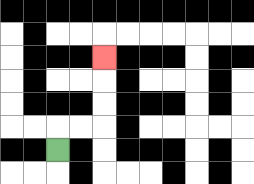{'start': '[2, 6]', 'end': '[4, 2]', 'path_directions': 'U,R,R,U,U,U', 'path_coordinates': '[[2, 6], [2, 5], [3, 5], [4, 5], [4, 4], [4, 3], [4, 2]]'}